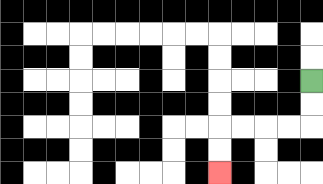{'start': '[13, 3]', 'end': '[9, 7]', 'path_directions': 'D,D,L,L,L,L,D,D', 'path_coordinates': '[[13, 3], [13, 4], [13, 5], [12, 5], [11, 5], [10, 5], [9, 5], [9, 6], [9, 7]]'}